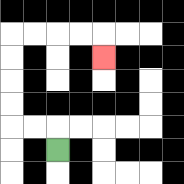{'start': '[2, 6]', 'end': '[4, 2]', 'path_directions': 'U,L,L,U,U,U,U,R,R,R,R,D', 'path_coordinates': '[[2, 6], [2, 5], [1, 5], [0, 5], [0, 4], [0, 3], [0, 2], [0, 1], [1, 1], [2, 1], [3, 1], [4, 1], [4, 2]]'}